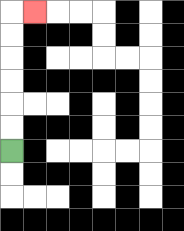{'start': '[0, 6]', 'end': '[1, 0]', 'path_directions': 'U,U,U,U,U,U,R', 'path_coordinates': '[[0, 6], [0, 5], [0, 4], [0, 3], [0, 2], [0, 1], [0, 0], [1, 0]]'}